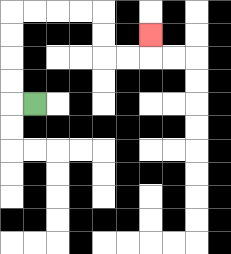{'start': '[1, 4]', 'end': '[6, 1]', 'path_directions': 'L,U,U,U,U,R,R,R,R,D,D,R,R,U', 'path_coordinates': '[[1, 4], [0, 4], [0, 3], [0, 2], [0, 1], [0, 0], [1, 0], [2, 0], [3, 0], [4, 0], [4, 1], [4, 2], [5, 2], [6, 2], [6, 1]]'}